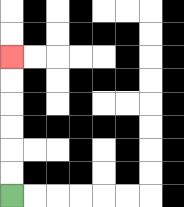{'start': '[0, 8]', 'end': '[0, 2]', 'path_directions': 'U,U,U,U,U,U', 'path_coordinates': '[[0, 8], [0, 7], [0, 6], [0, 5], [0, 4], [0, 3], [0, 2]]'}